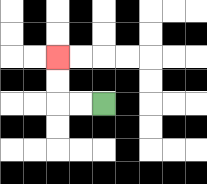{'start': '[4, 4]', 'end': '[2, 2]', 'path_directions': 'L,L,U,U', 'path_coordinates': '[[4, 4], [3, 4], [2, 4], [2, 3], [2, 2]]'}